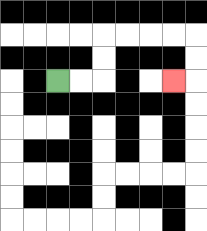{'start': '[2, 3]', 'end': '[7, 3]', 'path_directions': 'R,R,U,U,R,R,R,R,D,D,L', 'path_coordinates': '[[2, 3], [3, 3], [4, 3], [4, 2], [4, 1], [5, 1], [6, 1], [7, 1], [8, 1], [8, 2], [8, 3], [7, 3]]'}